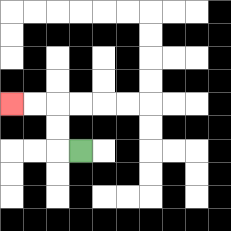{'start': '[3, 6]', 'end': '[0, 4]', 'path_directions': 'L,U,U,L,L', 'path_coordinates': '[[3, 6], [2, 6], [2, 5], [2, 4], [1, 4], [0, 4]]'}